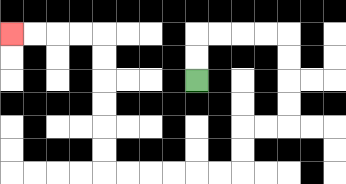{'start': '[8, 3]', 'end': '[0, 1]', 'path_directions': 'U,U,R,R,R,R,D,D,D,D,L,L,D,D,L,L,L,L,L,L,U,U,U,U,U,U,L,L,L,L', 'path_coordinates': '[[8, 3], [8, 2], [8, 1], [9, 1], [10, 1], [11, 1], [12, 1], [12, 2], [12, 3], [12, 4], [12, 5], [11, 5], [10, 5], [10, 6], [10, 7], [9, 7], [8, 7], [7, 7], [6, 7], [5, 7], [4, 7], [4, 6], [4, 5], [4, 4], [4, 3], [4, 2], [4, 1], [3, 1], [2, 1], [1, 1], [0, 1]]'}